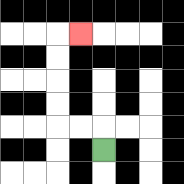{'start': '[4, 6]', 'end': '[3, 1]', 'path_directions': 'U,L,L,U,U,U,U,R', 'path_coordinates': '[[4, 6], [4, 5], [3, 5], [2, 5], [2, 4], [2, 3], [2, 2], [2, 1], [3, 1]]'}